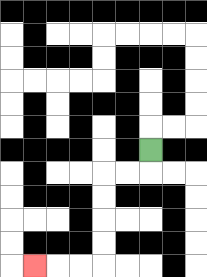{'start': '[6, 6]', 'end': '[1, 11]', 'path_directions': 'D,L,L,D,D,D,D,L,L,L', 'path_coordinates': '[[6, 6], [6, 7], [5, 7], [4, 7], [4, 8], [4, 9], [4, 10], [4, 11], [3, 11], [2, 11], [1, 11]]'}